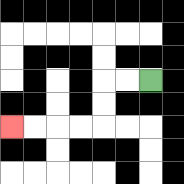{'start': '[6, 3]', 'end': '[0, 5]', 'path_directions': 'L,L,D,D,L,L,L,L', 'path_coordinates': '[[6, 3], [5, 3], [4, 3], [4, 4], [4, 5], [3, 5], [2, 5], [1, 5], [0, 5]]'}